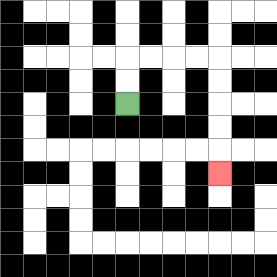{'start': '[5, 4]', 'end': '[9, 7]', 'path_directions': 'U,U,R,R,R,R,D,D,D,D,D', 'path_coordinates': '[[5, 4], [5, 3], [5, 2], [6, 2], [7, 2], [8, 2], [9, 2], [9, 3], [9, 4], [9, 5], [9, 6], [9, 7]]'}